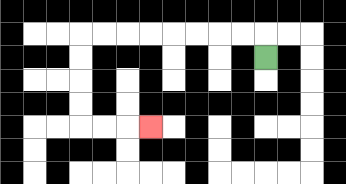{'start': '[11, 2]', 'end': '[6, 5]', 'path_directions': 'U,L,L,L,L,L,L,L,L,D,D,D,D,R,R,R', 'path_coordinates': '[[11, 2], [11, 1], [10, 1], [9, 1], [8, 1], [7, 1], [6, 1], [5, 1], [4, 1], [3, 1], [3, 2], [3, 3], [3, 4], [3, 5], [4, 5], [5, 5], [6, 5]]'}